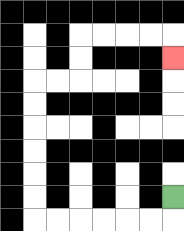{'start': '[7, 8]', 'end': '[7, 2]', 'path_directions': 'D,L,L,L,L,L,L,U,U,U,U,U,U,R,R,U,U,R,R,R,R,D', 'path_coordinates': '[[7, 8], [7, 9], [6, 9], [5, 9], [4, 9], [3, 9], [2, 9], [1, 9], [1, 8], [1, 7], [1, 6], [1, 5], [1, 4], [1, 3], [2, 3], [3, 3], [3, 2], [3, 1], [4, 1], [5, 1], [6, 1], [7, 1], [7, 2]]'}